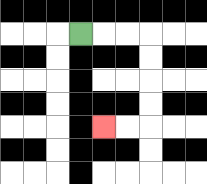{'start': '[3, 1]', 'end': '[4, 5]', 'path_directions': 'R,R,R,D,D,D,D,L,L', 'path_coordinates': '[[3, 1], [4, 1], [5, 1], [6, 1], [6, 2], [6, 3], [6, 4], [6, 5], [5, 5], [4, 5]]'}